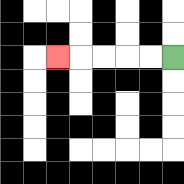{'start': '[7, 2]', 'end': '[2, 2]', 'path_directions': 'L,L,L,L,L', 'path_coordinates': '[[7, 2], [6, 2], [5, 2], [4, 2], [3, 2], [2, 2]]'}